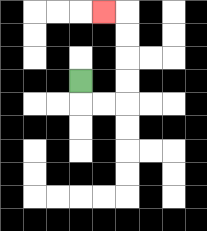{'start': '[3, 3]', 'end': '[4, 0]', 'path_directions': 'D,R,R,U,U,U,U,L', 'path_coordinates': '[[3, 3], [3, 4], [4, 4], [5, 4], [5, 3], [5, 2], [5, 1], [5, 0], [4, 0]]'}